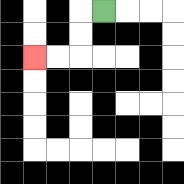{'start': '[4, 0]', 'end': '[1, 2]', 'path_directions': 'L,D,D,L,L', 'path_coordinates': '[[4, 0], [3, 0], [3, 1], [3, 2], [2, 2], [1, 2]]'}